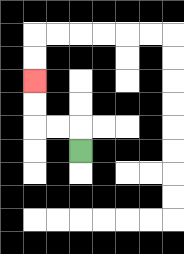{'start': '[3, 6]', 'end': '[1, 3]', 'path_directions': 'U,L,L,U,U', 'path_coordinates': '[[3, 6], [3, 5], [2, 5], [1, 5], [1, 4], [1, 3]]'}